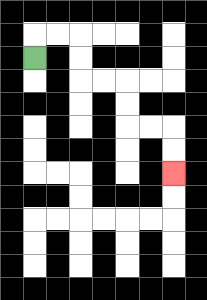{'start': '[1, 2]', 'end': '[7, 7]', 'path_directions': 'U,R,R,D,D,R,R,D,D,R,R,D,D', 'path_coordinates': '[[1, 2], [1, 1], [2, 1], [3, 1], [3, 2], [3, 3], [4, 3], [5, 3], [5, 4], [5, 5], [6, 5], [7, 5], [7, 6], [7, 7]]'}